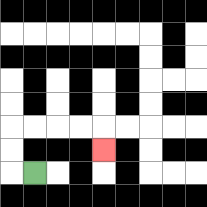{'start': '[1, 7]', 'end': '[4, 6]', 'path_directions': 'L,U,U,R,R,R,R,D', 'path_coordinates': '[[1, 7], [0, 7], [0, 6], [0, 5], [1, 5], [2, 5], [3, 5], [4, 5], [4, 6]]'}